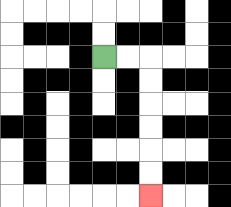{'start': '[4, 2]', 'end': '[6, 8]', 'path_directions': 'R,R,D,D,D,D,D,D', 'path_coordinates': '[[4, 2], [5, 2], [6, 2], [6, 3], [6, 4], [6, 5], [6, 6], [6, 7], [6, 8]]'}